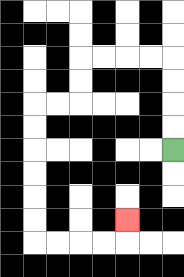{'start': '[7, 6]', 'end': '[5, 9]', 'path_directions': 'U,U,U,U,L,L,L,L,D,D,L,L,D,D,D,D,D,D,R,R,R,R,U', 'path_coordinates': '[[7, 6], [7, 5], [7, 4], [7, 3], [7, 2], [6, 2], [5, 2], [4, 2], [3, 2], [3, 3], [3, 4], [2, 4], [1, 4], [1, 5], [1, 6], [1, 7], [1, 8], [1, 9], [1, 10], [2, 10], [3, 10], [4, 10], [5, 10], [5, 9]]'}